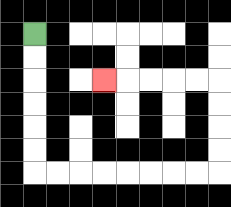{'start': '[1, 1]', 'end': '[4, 3]', 'path_directions': 'D,D,D,D,D,D,R,R,R,R,R,R,R,R,U,U,U,U,L,L,L,L,L', 'path_coordinates': '[[1, 1], [1, 2], [1, 3], [1, 4], [1, 5], [1, 6], [1, 7], [2, 7], [3, 7], [4, 7], [5, 7], [6, 7], [7, 7], [8, 7], [9, 7], [9, 6], [9, 5], [9, 4], [9, 3], [8, 3], [7, 3], [6, 3], [5, 3], [4, 3]]'}